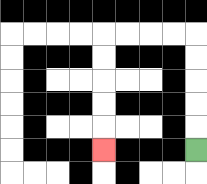{'start': '[8, 6]', 'end': '[4, 6]', 'path_directions': 'U,U,U,U,U,L,L,L,L,D,D,D,D,D', 'path_coordinates': '[[8, 6], [8, 5], [8, 4], [8, 3], [8, 2], [8, 1], [7, 1], [6, 1], [5, 1], [4, 1], [4, 2], [4, 3], [4, 4], [4, 5], [4, 6]]'}